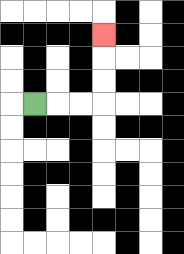{'start': '[1, 4]', 'end': '[4, 1]', 'path_directions': 'R,R,R,U,U,U', 'path_coordinates': '[[1, 4], [2, 4], [3, 4], [4, 4], [4, 3], [4, 2], [4, 1]]'}